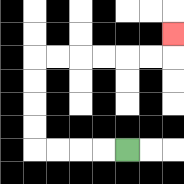{'start': '[5, 6]', 'end': '[7, 1]', 'path_directions': 'L,L,L,L,U,U,U,U,R,R,R,R,R,R,U', 'path_coordinates': '[[5, 6], [4, 6], [3, 6], [2, 6], [1, 6], [1, 5], [1, 4], [1, 3], [1, 2], [2, 2], [3, 2], [4, 2], [5, 2], [6, 2], [7, 2], [7, 1]]'}